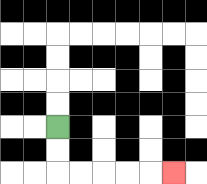{'start': '[2, 5]', 'end': '[7, 7]', 'path_directions': 'D,D,R,R,R,R,R', 'path_coordinates': '[[2, 5], [2, 6], [2, 7], [3, 7], [4, 7], [5, 7], [6, 7], [7, 7]]'}